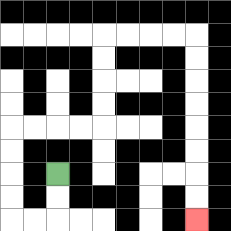{'start': '[2, 7]', 'end': '[8, 9]', 'path_directions': 'D,D,L,L,U,U,U,U,R,R,R,R,U,U,U,U,R,R,R,R,D,D,D,D,D,D,D,D', 'path_coordinates': '[[2, 7], [2, 8], [2, 9], [1, 9], [0, 9], [0, 8], [0, 7], [0, 6], [0, 5], [1, 5], [2, 5], [3, 5], [4, 5], [4, 4], [4, 3], [4, 2], [4, 1], [5, 1], [6, 1], [7, 1], [8, 1], [8, 2], [8, 3], [8, 4], [8, 5], [8, 6], [8, 7], [8, 8], [8, 9]]'}